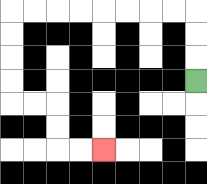{'start': '[8, 3]', 'end': '[4, 6]', 'path_directions': 'U,U,U,L,L,L,L,L,L,L,L,D,D,D,D,R,R,D,D,R,R', 'path_coordinates': '[[8, 3], [8, 2], [8, 1], [8, 0], [7, 0], [6, 0], [5, 0], [4, 0], [3, 0], [2, 0], [1, 0], [0, 0], [0, 1], [0, 2], [0, 3], [0, 4], [1, 4], [2, 4], [2, 5], [2, 6], [3, 6], [4, 6]]'}